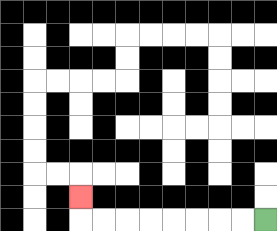{'start': '[11, 9]', 'end': '[3, 8]', 'path_directions': 'L,L,L,L,L,L,L,L,U', 'path_coordinates': '[[11, 9], [10, 9], [9, 9], [8, 9], [7, 9], [6, 9], [5, 9], [4, 9], [3, 9], [3, 8]]'}